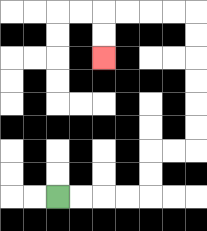{'start': '[2, 8]', 'end': '[4, 2]', 'path_directions': 'R,R,R,R,U,U,R,R,U,U,U,U,U,U,L,L,L,L,D,D', 'path_coordinates': '[[2, 8], [3, 8], [4, 8], [5, 8], [6, 8], [6, 7], [6, 6], [7, 6], [8, 6], [8, 5], [8, 4], [8, 3], [8, 2], [8, 1], [8, 0], [7, 0], [6, 0], [5, 0], [4, 0], [4, 1], [4, 2]]'}